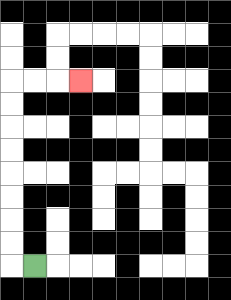{'start': '[1, 11]', 'end': '[3, 3]', 'path_directions': 'L,U,U,U,U,U,U,U,U,R,R,R', 'path_coordinates': '[[1, 11], [0, 11], [0, 10], [0, 9], [0, 8], [0, 7], [0, 6], [0, 5], [0, 4], [0, 3], [1, 3], [2, 3], [3, 3]]'}